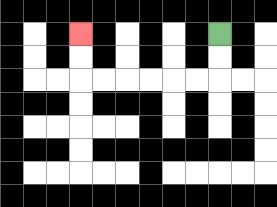{'start': '[9, 1]', 'end': '[3, 1]', 'path_directions': 'D,D,L,L,L,L,L,L,U,U', 'path_coordinates': '[[9, 1], [9, 2], [9, 3], [8, 3], [7, 3], [6, 3], [5, 3], [4, 3], [3, 3], [3, 2], [3, 1]]'}